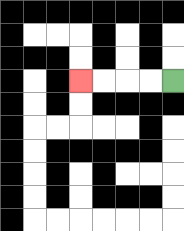{'start': '[7, 3]', 'end': '[3, 3]', 'path_directions': 'L,L,L,L', 'path_coordinates': '[[7, 3], [6, 3], [5, 3], [4, 3], [3, 3]]'}